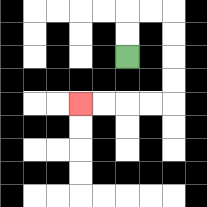{'start': '[5, 2]', 'end': '[3, 4]', 'path_directions': 'U,U,R,R,D,D,D,D,L,L,L,L', 'path_coordinates': '[[5, 2], [5, 1], [5, 0], [6, 0], [7, 0], [7, 1], [7, 2], [7, 3], [7, 4], [6, 4], [5, 4], [4, 4], [3, 4]]'}